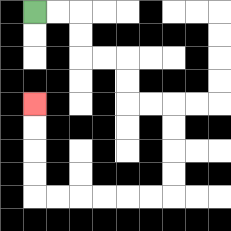{'start': '[1, 0]', 'end': '[1, 4]', 'path_directions': 'R,R,D,D,R,R,D,D,R,R,D,D,D,D,L,L,L,L,L,L,U,U,U,U', 'path_coordinates': '[[1, 0], [2, 0], [3, 0], [3, 1], [3, 2], [4, 2], [5, 2], [5, 3], [5, 4], [6, 4], [7, 4], [7, 5], [7, 6], [7, 7], [7, 8], [6, 8], [5, 8], [4, 8], [3, 8], [2, 8], [1, 8], [1, 7], [1, 6], [1, 5], [1, 4]]'}